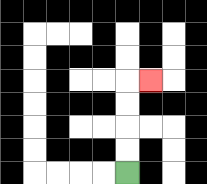{'start': '[5, 7]', 'end': '[6, 3]', 'path_directions': 'U,U,U,U,R', 'path_coordinates': '[[5, 7], [5, 6], [5, 5], [5, 4], [5, 3], [6, 3]]'}